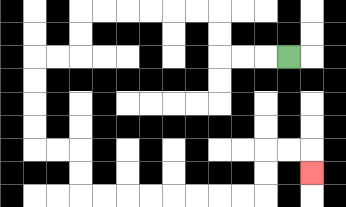{'start': '[12, 2]', 'end': '[13, 7]', 'path_directions': 'L,L,L,U,U,L,L,L,L,L,L,D,D,L,L,D,D,D,D,R,R,D,D,R,R,R,R,R,R,R,R,U,U,R,R,D', 'path_coordinates': '[[12, 2], [11, 2], [10, 2], [9, 2], [9, 1], [9, 0], [8, 0], [7, 0], [6, 0], [5, 0], [4, 0], [3, 0], [3, 1], [3, 2], [2, 2], [1, 2], [1, 3], [1, 4], [1, 5], [1, 6], [2, 6], [3, 6], [3, 7], [3, 8], [4, 8], [5, 8], [6, 8], [7, 8], [8, 8], [9, 8], [10, 8], [11, 8], [11, 7], [11, 6], [12, 6], [13, 6], [13, 7]]'}